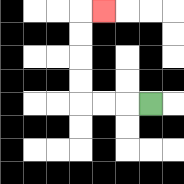{'start': '[6, 4]', 'end': '[4, 0]', 'path_directions': 'L,L,L,U,U,U,U,R', 'path_coordinates': '[[6, 4], [5, 4], [4, 4], [3, 4], [3, 3], [3, 2], [3, 1], [3, 0], [4, 0]]'}